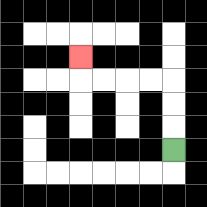{'start': '[7, 6]', 'end': '[3, 2]', 'path_directions': 'U,U,U,L,L,L,L,U', 'path_coordinates': '[[7, 6], [7, 5], [7, 4], [7, 3], [6, 3], [5, 3], [4, 3], [3, 3], [3, 2]]'}